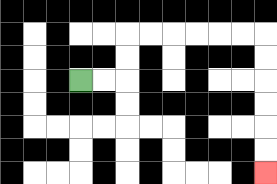{'start': '[3, 3]', 'end': '[11, 7]', 'path_directions': 'R,R,U,U,R,R,R,R,R,R,D,D,D,D,D,D', 'path_coordinates': '[[3, 3], [4, 3], [5, 3], [5, 2], [5, 1], [6, 1], [7, 1], [8, 1], [9, 1], [10, 1], [11, 1], [11, 2], [11, 3], [11, 4], [11, 5], [11, 6], [11, 7]]'}